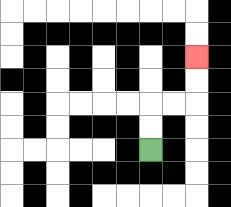{'start': '[6, 6]', 'end': '[8, 2]', 'path_directions': 'U,U,R,R,U,U', 'path_coordinates': '[[6, 6], [6, 5], [6, 4], [7, 4], [8, 4], [8, 3], [8, 2]]'}